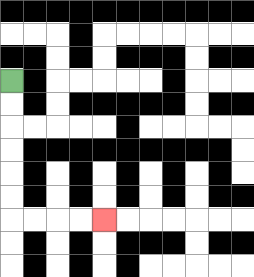{'start': '[0, 3]', 'end': '[4, 9]', 'path_directions': 'D,D,D,D,D,D,R,R,R,R', 'path_coordinates': '[[0, 3], [0, 4], [0, 5], [0, 6], [0, 7], [0, 8], [0, 9], [1, 9], [2, 9], [3, 9], [4, 9]]'}